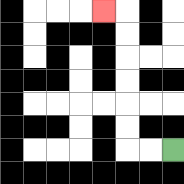{'start': '[7, 6]', 'end': '[4, 0]', 'path_directions': 'L,L,U,U,U,U,U,U,L', 'path_coordinates': '[[7, 6], [6, 6], [5, 6], [5, 5], [5, 4], [5, 3], [5, 2], [5, 1], [5, 0], [4, 0]]'}